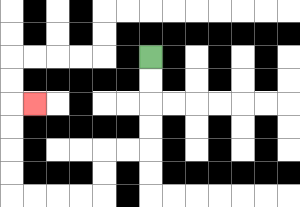{'start': '[6, 2]', 'end': '[1, 4]', 'path_directions': 'D,D,D,D,L,L,D,D,L,L,L,L,U,U,U,U,R', 'path_coordinates': '[[6, 2], [6, 3], [6, 4], [6, 5], [6, 6], [5, 6], [4, 6], [4, 7], [4, 8], [3, 8], [2, 8], [1, 8], [0, 8], [0, 7], [0, 6], [0, 5], [0, 4], [1, 4]]'}